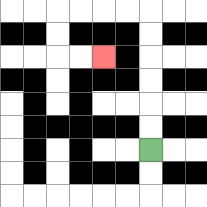{'start': '[6, 6]', 'end': '[4, 2]', 'path_directions': 'U,U,U,U,U,U,L,L,L,L,D,D,R,R', 'path_coordinates': '[[6, 6], [6, 5], [6, 4], [6, 3], [6, 2], [6, 1], [6, 0], [5, 0], [4, 0], [3, 0], [2, 0], [2, 1], [2, 2], [3, 2], [4, 2]]'}